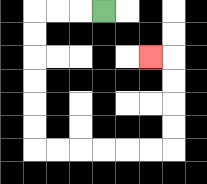{'start': '[4, 0]', 'end': '[6, 2]', 'path_directions': 'L,L,L,D,D,D,D,D,D,R,R,R,R,R,R,U,U,U,U,L', 'path_coordinates': '[[4, 0], [3, 0], [2, 0], [1, 0], [1, 1], [1, 2], [1, 3], [1, 4], [1, 5], [1, 6], [2, 6], [3, 6], [4, 6], [5, 6], [6, 6], [7, 6], [7, 5], [7, 4], [7, 3], [7, 2], [6, 2]]'}